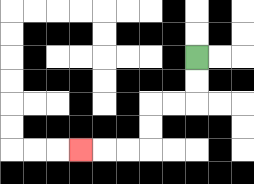{'start': '[8, 2]', 'end': '[3, 6]', 'path_directions': 'D,D,L,L,D,D,L,L,L', 'path_coordinates': '[[8, 2], [8, 3], [8, 4], [7, 4], [6, 4], [6, 5], [6, 6], [5, 6], [4, 6], [3, 6]]'}